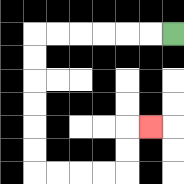{'start': '[7, 1]', 'end': '[6, 5]', 'path_directions': 'L,L,L,L,L,L,D,D,D,D,D,D,R,R,R,R,U,U,R', 'path_coordinates': '[[7, 1], [6, 1], [5, 1], [4, 1], [3, 1], [2, 1], [1, 1], [1, 2], [1, 3], [1, 4], [1, 5], [1, 6], [1, 7], [2, 7], [3, 7], [4, 7], [5, 7], [5, 6], [5, 5], [6, 5]]'}